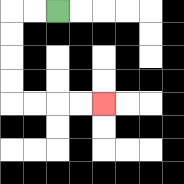{'start': '[2, 0]', 'end': '[4, 4]', 'path_directions': 'L,L,D,D,D,D,R,R,R,R', 'path_coordinates': '[[2, 0], [1, 0], [0, 0], [0, 1], [0, 2], [0, 3], [0, 4], [1, 4], [2, 4], [3, 4], [4, 4]]'}